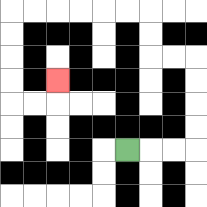{'start': '[5, 6]', 'end': '[2, 3]', 'path_directions': 'R,R,R,U,U,U,U,L,L,U,U,L,L,L,L,L,L,D,D,D,D,R,R,U', 'path_coordinates': '[[5, 6], [6, 6], [7, 6], [8, 6], [8, 5], [8, 4], [8, 3], [8, 2], [7, 2], [6, 2], [6, 1], [6, 0], [5, 0], [4, 0], [3, 0], [2, 0], [1, 0], [0, 0], [0, 1], [0, 2], [0, 3], [0, 4], [1, 4], [2, 4], [2, 3]]'}